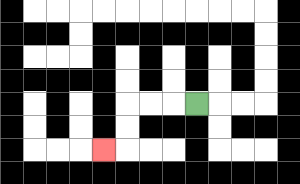{'start': '[8, 4]', 'end': '[4, 6]', 'path_directions': 'L,L,L,D,D,L', 'path_coordinates': '[[8, 4], [7, 4], [6, 4], [5, 4], [5, 5], [5, 6], [4, 6]]'}